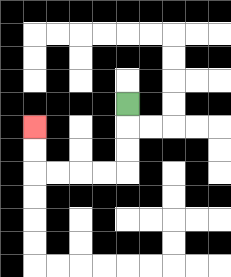{'start': '[5, 4]', 'end': '[1, 5]', 'path_directions': 'D,D,D,L,L,L,L,U,U', 'path_coordinates': '[[5, 4], [5, 5], [5, 6], [5, 7], [4, 7], [3, 7], [2, 7], [1, 7], [1, 6], [1, 5]]'}